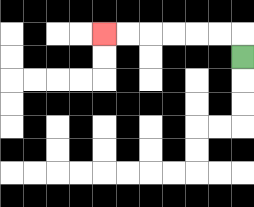{'start': '[10, 2]', 'end': '[4, 1]', 'path_directions': 'U,L,L,L,L,L,L', 'path_coordinates': '[[10, 2], [10, 1], [9, 1], [8, 1], [7, 1], [6, 1], [5, 1], [4, 1]]'}